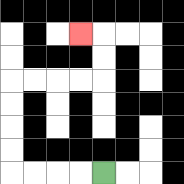{'start': '[4, 7]', 'end': '[3, 1]', 'path_directions': 'L,L,L,L,U,U,U,U,R,R,R,R,U,U,L', 'path_coordinates': '[[4, 7], [3, 7], [2, 7], [1, 7], [0, 7], [0, 6], [0, 5], [0, 4], [0, 3], [1, 3], [2, 3], [3, 3], [4, 3], [4, 2], [4, 1], [3, 1]]'}